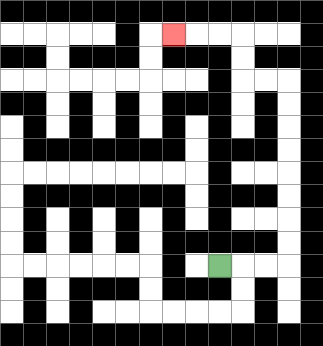{'start': '[9, 11]', 'end': '[7, 1]', 'path_directions': 'R,R,R,U,U,U,U,U,U,U,U,L,L,U,U,L,L,L', 'path_coordinates': '[[9, 11], [10, 11], [11, 11], [12, 11], [12, 10], [12, 9], [12, 8], [12, 7], [12, 6], [12, 5], [12, 4], [12, 3], [11, 3], [10, 3], [10, 2], [10, 1], [9, 1], [8, 1], [7, 1]]'}